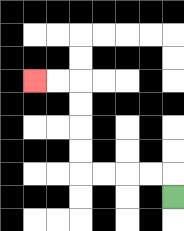{'start': '[7, 8]', 'end': '[1, 3]', 'path_directions': 'U,L,L,L,L,U,U,U,U,L,L', 'path_coordinates': '[[7, 8], [7, 7], [6, 7], [5, 7], [4, 7], [3, 7], [3, 6], [3, 5], [3, 4], [3, 3], [2, 3], [1, 3]]'}